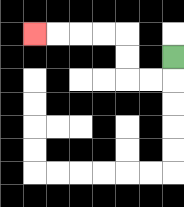{'start': '[7, 2]', 'end': '[1, 1]', 'path_directions': 'D,L,L,U,U,L,L,L,L', 'path_coordinates': '[[7, 2], [7, 3], [6, 3], [5, 3], [5, 2], [5, 1], [4, 1], [3, 1], [2, 1], [1, 1]]'}